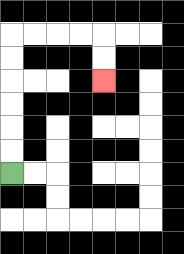{'start': '[0, 7]', 'end': '[4, 3]', 'path_directions': 'U,U,U,U,U,U,R,R,R,R,D,D', 'path_coordinates': '[[0, 7], [0, 6], [0, 5], [0, 4], [0, 3], [0, 2], [0, 1], [1, 1], [2, 1], [3, 1], [4, 1], [4, 2], [4, 3]]'}